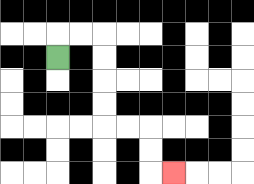{'start': '[2, 2]', 'end': '[7, 7]', 'path_directions': 'U,R,R,D,D,D,D,R,R,D,D,R', 'path_coordinates': '[[2, 2], [2, 1], [3, 1], [4, 1], [4, 2], [4, 3], [4, 4], [4, 5], [5, 5], [6, 5], [6, 6], [6, 7], [7, 7]]'}